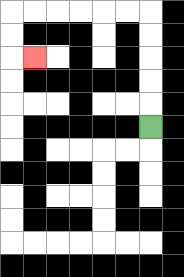{'start': '[6, 5]', 'end': '[1, 2]', 'path_directions': 'U,U,U,U,U,L,L,L,L,L,L,D,D,R', 'path_coordinates': '[[6, 5], [6, 4], [6, 3], [6, 2], [6, 1], [6, 0], [5, 0], [4, 0], [3, 0], [2, 0], [1, 0], [0, 0], [0, 1], [0, 2], [1, 2]]'}